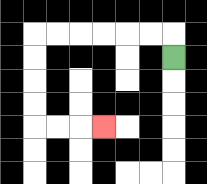{'start': '[7, 2]', 'end': '[4, 5]', 'path_directions': 'U,L,L,L,L,L,L,D,D,D,D,R,R,R', 'path_coordinates': '[[7, 2], [7, 1], [6, 1], [5, 1], [4, 1], [3, 1], [2, 1], [1, 1], [1, 2], [1, 3], [1, 4], [1, 5], [2, 5], [3, 5], [4, 5]]'}